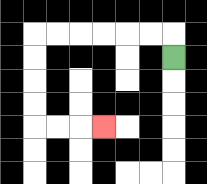{'start': '[7, 2]', 'end': '[4, 5]', 'path_directions': 'U,L,L,L,L,L,L,D,D,D,D,R,R,R', 'path_coordinates': '[[7, 2], [7, 1], [6, 1], [5, 1], [4, 1], [3, 1], [2, 1], [1, 1], [1, 2], [1, 3], [1, 4], [1, 5], [2, 5], [3, 5], [4, 5]]'}